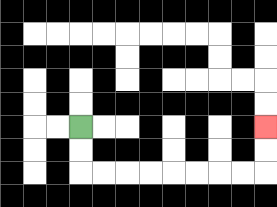{'start': '[3, 5]', 'end': '[11, 5]', 'path_directions': 'D,D,R,R,R,R,R,R,R,R,U,U', 'path_coordinates': '[[3, 5], [3, 6], [3, 7], [4, 7], [5, 7], [6, 7], [7, 7], [8, 7], [9, 7], [10, 7], [11, 7], [11, 6], [11, 5]]'}